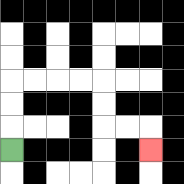{'start': '[0, 6]', 'end': '[6, 6]', 'path_directions': 'U,U,U,R,R,R,R,D,D,R,R,D', 'path_coordinates': '[[0, 6], [0, 5], [0, 4], [0, 3], [1, 3], [2, 3], [3, 3], [4, 3], [4, 4], [4, 5], [5, 5], [6, 5], [6, 6]]'}